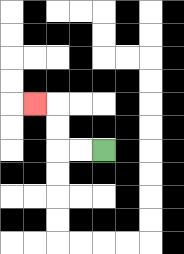{'start': '[4, 6]', 'end': '[1, 4]', 'path_directions': 'L,L,U,U,L', 'path_coordinates': '[[4, 6], [3, 6], [2, 6], [2, 5], [2, 4], [1, 4]]'}